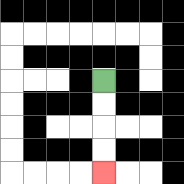{'start': '[4, 3]', 'end': '[4, 7]', 'path_directions': 'D,D,D,D', 'path_coordinates': '[[4, 3], [4, 4], [4, 5], [4, 6], [4, 7]]'}